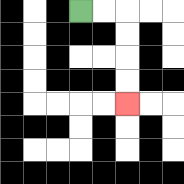{'start': '[3, 0]', 'end': '[5, 4]', 'path_directions': 'R,R,D,D,D,D', 'path_coordinates': '[[3, 0], [4, 0], [5, 0], [5, 1], [5, 2], [5, 3], [5, 4]]'}